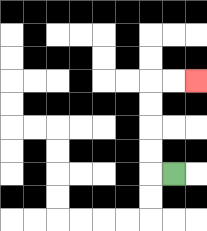{'start': '[7, 7]', 'end': '[8, 3]', 'path_directions': 'L,U,U,U,U,R,R', 'path_coordinates': '[[7, 7], [6, 7], [6, 6], [6, 5], [6, 4], [6, 3], [7, 3], [8, 3]]'}